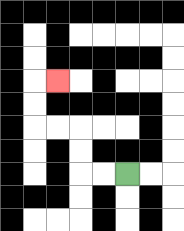{'start': '[5, 7]', 'end': '[2, 3]', 'path_directions': 'L,L,U,U,L,L,U,U,R', 'path_coordinates': '[[5, 7], [4, 7], [3, 7], [3, 6], [3, 5], [2, 5], [1, 5], [1, 4], [1, 3], [2, 3]]'}